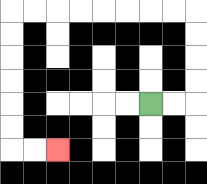{'start': '[6, 4]', 'end': '[2, 6]', 'path_directions': 'R,R,U,U,U,U,L,L,L,L,L,L,L,L,D,D,D,D,D,D,R,R', 'path_coordinates': '[[6, 4], [7, 4], [8, 4], [8, 3], [8, 2], [8, 1], [8, 0], [7, 0], [6, 0], [5, 0], [4, 0], [3, 0], [2, 0], [1, 0], [0, 0], [0, 1], [0, 2], [0, 3], [0, 4], [0, 5], [0, 6], [1, 6], [2, 6]]'}